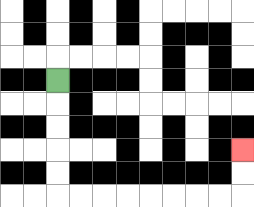{'start': '[2, 3]', 'end': '[10, 6]', 'path_directions': 'D,D,D,D,D,R,R,R,R,R,R,R,R,U,U', 'path_coordinates': '[[2, 3], [2, 4], [2, 5], [2, 6], [2, 7], [2, 8], [3, 8], [4, 8], [5, 8], [6, 8], [7, 8], [8, 8], [9, 8], [10, 8], [10, 7], [10, 6]]'}